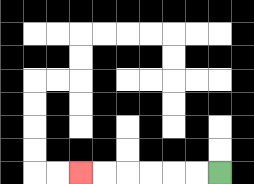{'start': '[9, 7]', 'end': '[3, 7]', 'path_directions': 'L,L,L,L,L,L', 'path_coordinates': '[[9, 7], [8, 7], [7, 7], [6, 7], [5, 7], [4, 7], [3, 7]]'}